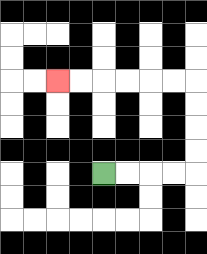{'start': '[4, 7]', 'end': '[2, 3]', 'path_directions': 'R,R,R,R,U,U,U,U,L,L,L,L,L,L', 'path_coordinates': '[[4, 7], [5, 7], [6, 7], [7, 7], [8, 7], [8, 6], [8, 5], [8, 4], [8, 3], [7, 3], [6, 3], [5, 3], [4, 3], [3, 3], [2, 3]]'}